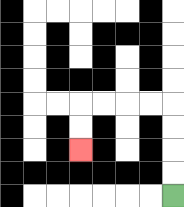{'start': '[7, 8]', 'end': '[3, 6]', 'path_directions': 'U,U,U,U,L,L,L,L,D,D', 'path_coordinates': '[[7, 8], [7, 7], [7, 6], [7, 5], [7, 4], [6, 4], [5, 4], [4, 4], [3, 4], [3, 5], [3, 6]]'}